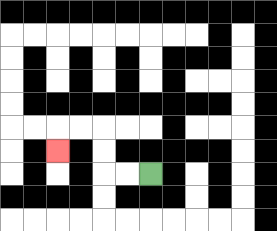{'start': '[6, 7]', 'end': '[2, 6]', 'path_directions': 'L,L,U,U,L,L,D', 'path_coordinates': '[[6, 7], [5, 7], [4, 7], [4, 6], [4, 5], [3, 5], [2, 5], [2, 6]]'}